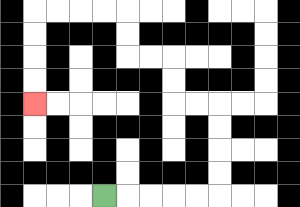{'start': '[4, 8]', 'end': '[1, 4]', 'path_directions': 'R,R,R,R,R,U,U,U,U,L,L,U,U,L,L,U,U,L,L,L,L,D,D,D,D', 'path_coordinates': '[[4, 8], [5, 8], [6, 8], [7, 8], [8, 8], [9, 8], [9, 7], [9, 6], [9, 5], [9, 4], [8, 4], [7, 4], [7, 3], [7, 2], [6, 2], [5, 2], [5, 1], [5, 0], [4, 0], [3, 0], [2, 0], [1, 0], [1, 1], [1, 2], [1, 3], [1, 4]]'}